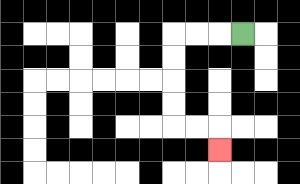{'start': '[10, 1]', 'end': '[9, 6]', 'path_directions': 'L,L,L,D,D,D,D,R,R,D', 'path_coordinates': '[[10, 1], [9, 1], [8, 1], [7, 1], [7, 2], [7, 3], [7, 4], [7, 5], [8, 5], [9, 5], [9, 6]]'}